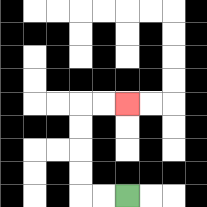{'start': '[5, 8]', 'end': '[5, 4]', 'path_directions': 'L,L,U,U,U,U,R,R', 'path_coordinates': '[[5, 8], [4, 8], [3, 8], [3, 7], [3, 6], [3, 5], [3, 4], [4, 4], [5, 4]]'}